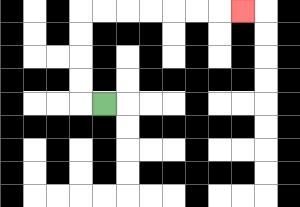{'start': '[4, 4]', 'end': '[10, 0]', 'path_directions': 'L,U,U,U,U,R,R,R,R,R,R,R', 'path_coordinates': '[[4, 4], [3, 4], [3, 3], [3, 2], [3, 1], [3, 0], [4, 0], [5, 0], [6, 0], [7, 0], [8, 0], [9, 0], [10, 0]]'}